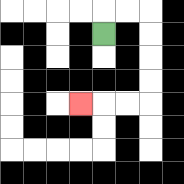{'start': '[4, 1]', 'end': '[3, 4]', 'path_directions': 'U,R,R,D,D,D,D,L,L,L', 'path_coordinates': '[[4, 1], [4, 0], [5, 0], [6, 0], [6, 1], [6, 2], [6, 3], [6, 4], [5, 4], [4, 4], [3, 4]]'}